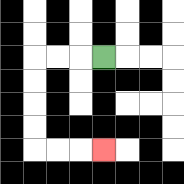{'start': '[4, 2]', 'end': '[4, 6]', 'path_directions': 'L,L,L,D,D,D,D,R,R,R', 'path_coordinates': '[[4, 2], [3, 2], [2, 2], [1, 2], [1, 3], [1, 4], [1, 5], [1, 6], [2, 6], [3, 6], [4, 6]]'}